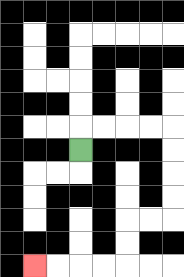{'start': '[3, 6]', 'end': '[1, 11]', 'path_directions': 'U,R,R,R,R,D,D,D,D,L,L,D,D,L,L,L,L', 'path_coordinates': '[[3, 6], [3, 5], [4, 5], [5, 5], [6, 5], [7, 5], [7, 6], [7, 7], [7, 8], [7, 9], [6, 9], [5, 9], [5, 10], [5, 11], [4, 11], [3, 11], [2, 11], [1, 11]]'}